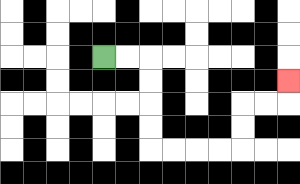{'start': '[4, 2]', 'end': '[12, 3]', 'path_directions': 'R,R,D,D,D,D,R,R,R,R,U,U,R,R,U', 'path_coordinates': '[[4, 2], [5, 2], [6, 2], [6, 3], [6, 4], [6, 5], [6, 6], [7, 6], [8, 6], [9, 6], [10, 6], [10, 5], [10, 4], [11, 4], [12, 4], [12, 3]]'}